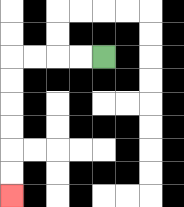{'start': '[4, 2]', 'end': '[0, 8]', 'path_directions': 'L,L,L,L,D,D,D,D,D,D', 'path_coordinates': '[[4, 2], [3, 2], [2, 2], [1, 2], [0, 2], [0, 3], [0, 4], [0, 5], [0, 6], [0, 7], [0, 8]]'}